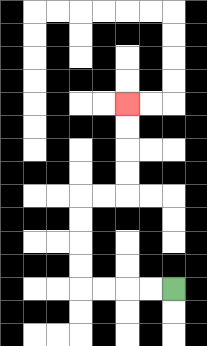{'start': '[7, 12]', 'end': '[5, 4]', 'path_directions': 'L,L,L,L,U,U,U,U,R,R,U,U,U,U', 'path_coordinates': '[[7, 12], [6, 12], [5, 12], [4, 12], [3, 12], [3, 11], [3, 10], [3, 9], [3, 8], [4, 8], [5, 8], [5, 7], [5, 6], [5, 5], [5, 4]]'}